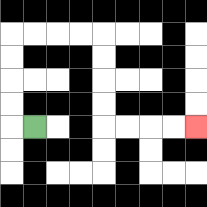{'start': '[1, 5]', 'end': '[8, 5]', 'path_directions': 'L,U,U,U,U,R,R,R,R,D,D,D,D,R,R,R,R', 'path_coordinates': '[[1, 5], [0, 5], [0, 4], [0, 3], [0, 2], [0, 1], [1, 1], [2, 1], [3, 1], [4, 1], [4, 2], [4, 3], [4, 4], [4, 5], [5, 5], [6, 5], [7, 5], [8, 5]]'}